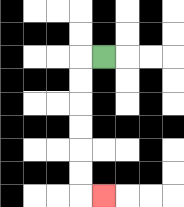{'start': '[4, 2]', 'end': '[4, 8]', 'path_directions': 'L,D,D,D,D,D,D,R', 'path_coordinates': '[[4, 2], [3, 2], [3, 3], [3, 4], [3, 5], [3, 6], [3, 7], [3, 8], [4, 8]]'}